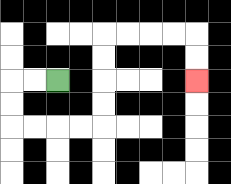{'start': '[2, 3]', 'end': '[8, 3]', 'path_directions': 'L,L,D,D,R,R,R,R,U,U,U,U,R,R,R,R,D,D', 'path_coordinates': '[[2, 3], [1, 3], [0, 3], [0, 4], [0, 5], [1, 5], [2, 5], [3, 5], [4, 5], [4, 4], [4, 3], [4, 2], [4, 1], [5, 1], [6, 1], [7, 1], [8, 1], [8, 2], [8, 3]]'}